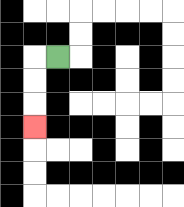{'start': '[2, 2]', 'end': '[1, 5]', 'path_directions': 'L,D,D,D', 'path_coordinates': '[[2, 2], [1, 2], [1, 3], [1, 4], [1, 5]]'}